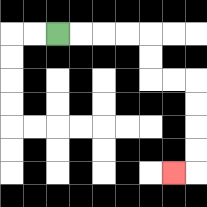{'start': '[2, 1]', 'end': '[7, 7]', 'path_directions': 'R,R,R,R,D,D,R,R,D,D,D,D,L', 'path_coordinates': '[[2, 1], [3, 1], [4, 1], [5, 1], [6, 1], [6, 2], [6, 3], [7, 3], [8, 3], [8, 4], [8, 5], [8, 6], [8, 7], [7, 7]]'}